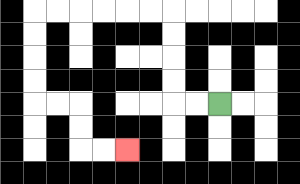{'start': '[9, 4]', 'end': '[5, 6]', 'path_directions': 'L,L,U,U,U,U,L,L,L,L,L,L,D,D,D,D,R,R,D,D,R,R', 'path_coordinates': '[[9, 4], [8, 4], [7, 4], [7, 3], [7, 2], [7, 1], [7, 0], [6, 0], [5, 0], [4, 0], [3, 0], [2, 0], [1, 0], [1, 1], [1, 2], [1, 3], [1, 4], [2, 4], [3, 4], [3, 5], [3, 6], [4, 6], [5, 6]]'}